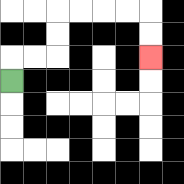{'start': '[0, 3]', 'end': '[6, 2]', 'path_directions': 'U,R,R,U,U,R,R,R,R,D,D', 'path_coordinates': '[[0, 3], [0, 2], [1, 2], [2, 2], [2, 1], [2, 0], [3, 0], [4, 0], [5, 0], [6, 0], [6, 1], [6, 2]]'}